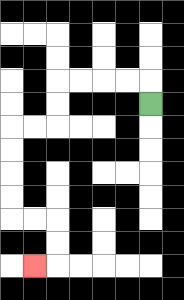{'start': '[6, 4]', 'end': '[1, 11]', 'path_directions': 'U,L,L,L,L,D,D,L,L,D,D,D,D,R,R,D,D,L', 'path_coordinates': '[[6, 4], [6, 3], [5, 3], [4, 3], [3, 3], [2, 3], [2, 4], [2, 5], [1, 5], [0, 5], [0, 6], [0, 7], [0, 8], [0, 9], [1, 9], [2, 9], [2, 10], [2, 11], [1, 11]]'}